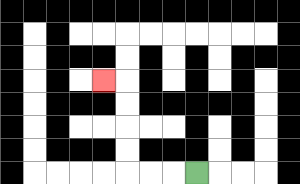{'start': '[8, 7]', 'end': '[4, 3]', 'path_directions': 'L,L,L,U,U,U,U,L', 'path_coordinates': '[[8, 7], [7, 7], [6, 7], [5, 7], [5, 6], [5, 5], [5, 4], [5, 3], [4, 3]]'}